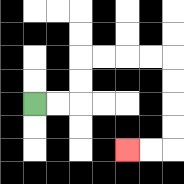{'start': '[1, 4]', 'end': '[5, 6]', 'path_directions': 'R,R,U,U,R,R,R,R,D,D,D,D,L,L', 'path_coordinates': '[[1, 4], [2, 4], [3, 4], [3, 3], [3, 2], [4, 2], [5, 2], [6, 2], [7, 2], [7, 3], [7, 4], [7, 5], [7, 6], [6, 6], [5, 6]]'}